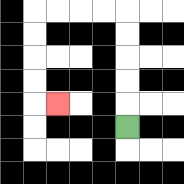{'start': '[5, 5]', 'end': '[2, 4]', 'path_directions': 'U,U,U,U,U,L,L,L,L,D,D,D,D,R', 'path_coordinates': '[[5, 5], [5, 4], [5, 3], [5, 2], [5, 1], [5, 0], [4, 0], [3, 0], [2, 0], [1, 0], [1, 1], [1, 2], [1, 3], [1, 4], [2, 4]]'}